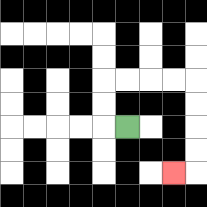{'start': '[5, 5]', 'end': '[7, 7]', 'path_directions': 'L,U,U,R,R,R,R,D,D,D,D,L', 'path_coordinates': '[[5, 5], [4, 5], [4, 4], [4, 3], [5, 3], [6, 3], [7, 3], [8, 3], [8, 4], [8, 5], [8, 6], [8, 7], [7, 7]]'}